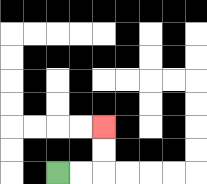{'start': '[2, 7]', 'end': '[4, 5]', 'path_directions': 'R,R,U,U', 'path_coordinates': '[[2, 7], [3, 7], [4, 7], [4, 6], [4, 5]]'}